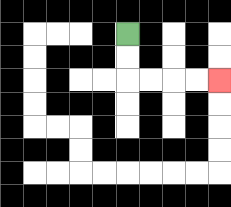{'start': '[5, 1]', 'end': '[9, 3]', 'path_directions': 'D,D,R,R,R,R', 'path_coordinates': '[[5, 1], [5, 2], [5, 3], [6, 3], [7, 3], [8, 3], [9, 3]]'}